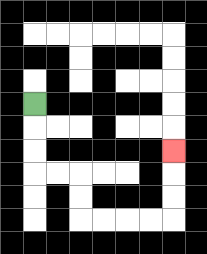{'start': '[1, 4]', 'end': '[7, 6]', 'path_directions': 'D,D,D,R,R,D,D,R,R,R,R,U,U,U', 'path_coordinates': '[[1, 4], [1, 5], [1, 6], [1, 7], [2, 7], [3, 7], [3, 8], [3, 9], [4, 9], [5, 9], [6, 9], [7, 9], [7, 8], [7, 7], [7, 6]]'}